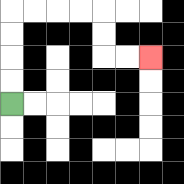{'start': '[0, 4]', 'end': '[6, 2]', 'path_directions': 'U,U,U,U,R,R,R,R,D,D,R,R', 'path_coordinates': '[[0, 4], [0, 3], [0, 2], [0, 1], [0, 0], [1, 0], [2, 0], [3, 0], [4, 0], [4, 1], [4, 2], [5, 2], [6, 2]]'}